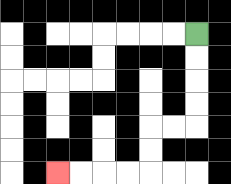{'start': '[8, 1]', 'end': '[2, 7]', 'path_directions': 'D,D,D,D,L,L,D,D,L,L,L,L', 'path_coordinates': '[[8, 1], [8, 2], [8, 3], [8, 4], [8, 5], [7, 5], [6, 5], [6, 6], [6, 7], [5, 7], [4, 7], [3, 7], [2, 7]]'}